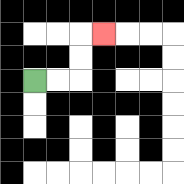{'start': '[1, 3]', 'end': '[4, 1]', 'path_directions': 'R,R,U,U,R', 'path_coordinates': '[[1, 3], [2, 3], [3, 3], [3, 2], [3, 1], [4, 1]]'}